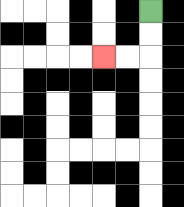{'start': '[6, 0]', 'end': '[4, 2]', 'path_directions': 'D,D,L,L', 'path_coordinates': '[[6, 0], [6, 1], [6, 2], [5, 2], [4, 2]]'}